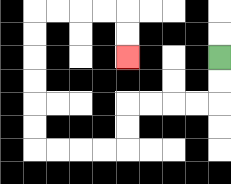{'start': '[9, 2]', 'end': '[5, 2]', 'path_directions': 'D,D,L,L,L,L,D,D,L,L,L,L,U,U,U,U,U,U,R,R,R,R,D,D', 'path_coordinates': '[[9, 2], [9, 3], [9, 4], [8, 4], [7, 4], [6, 4], [5, 4], [5, 5], [5, 6], [4, 6], [3, 6], [2, 6], [1, 6], [1, 5], [1, 4], [1, 3], [1, 2], [1, 1], [1, 0], [2, 0], [3, 0], [4, 0], [5, 0], [5, 1], [5, 2]]'}